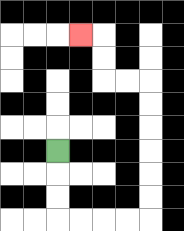{'start': '[2, 6]', 'end': '[3, 1]', 'path_directions': 'D,D,D,R,R,R,R,U,U,U,U,U,U,L,L,U,U,L', 'path_coordinates': '[[2, 6], [2, 7], [2, 8], [2, 9], [3, 9], [4, 9], [5, 9], [6, 9], [6, 8], [6, 7], [6, 6], [6, 5], [6, 4], [6, 3], [5, 3], [4, 3], [4, 2], [4, 1], [3, 1]]'}